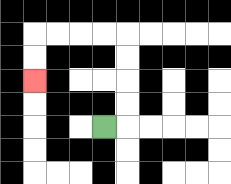{'start': '[4, 5]', 'end': '[1, 3]', 'path_directions': 'R,U,U,U,U,L,L,L,L,D,D', 'path_coordinates': '[[4, 5], [5, 5], [5, 4], [5, 3], [5, 2], [5, 1], [4, 1], [3, 1], [2, 1], [1, 1], [1, 2], [1, 3]]'}